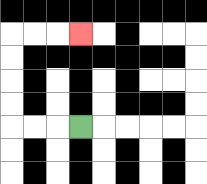{'start': '[3, 5]', 'end': '[3, 1]', 'path_directions': 'L,L,L,U,U,U,U,R,R,R', 'path_coordinates': '[[3, 5], [2, 5], [1, 5], [0, 5], [0, 4], [0, 3], [0, 2], [0, 1], [1, 1], [2, 1], [3, 1]]'}